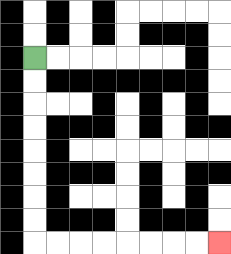{'start': '[1, 2]', 'end': '[9, 10]', 'path_directions': 'D,D,D,D,D,D,D,D,R,R,R,R,R,R,R,R', 'path_coordinates': '[[1, 2], [1, 3], [1, 4], [1, 5], [1, 6], [1, 7], [1, 8], [1, 9], [1, 10], [2, 10], [3, 10], [4, 10], [5, 10], [6, 10], [7, 10], [8, 10], [9, 10]]'}